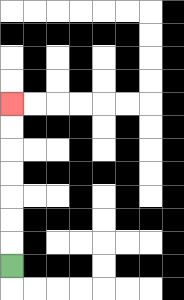{'start': '[0, 11]', 'end': '[0, 4]', 'path_directions': 'U,U,U,U,U,U,U', 'path_coordinates': '[[0, 11], [0, 10], [0, 9], [0, 8], [0, 7], [0, 6], [0, 5], [0, 4]]'}